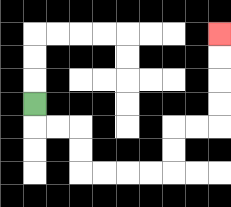{'start': '[1, 4]', 'end': '[9, 1]', 'path_directions': 'D,R,R,D,D,R,R,R,R,U,U,R,R,U,U,U,U', 'path_coordinates': '[[1, 4], [1, 5], [2, 5], [3, 5], [3, 6], [3, 7], [4, 7], [5, 7], [6, 7], [7, 7], [7, 6], [7, 5], [8, 5], [9, 5], [9, 4], [9, 3], [9, 2], [9, 1]]'}